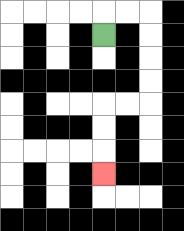{'start': '[4, 1]', 'end': '[4, 7]', 'path_directions': 'U,R,R,D,D,D,D,L,L,D,D,D', 'path_coordinates': '[[4, 1], [4, 0], [5, 0], [6, 0], [6, 1], [6, 2], [6, 3], [6, 4], [5, 4], [4, 4], [4, 5], [4, 6], [4, 7]]'}